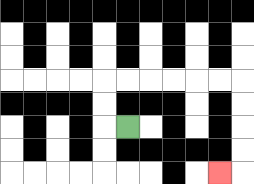{'start': '[5, 5]', 'end': '[9, 7]', 'path_directions': 'L,U,U,R,R,R,R,R,R,D,D,D,D,L', 'path_coordinates': '[[5, 5], [4, 5], [4, 4], [4, 3], [5, 3], [6, 3], [7, 3], [8, 3], [9, 3], [10, 3], [10, 4], [10, 5], [10, 6], [10, 7], [9, 7]]'}